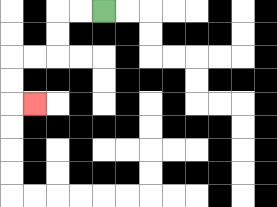{'start': '[4, 0]', 'end': '[1, 4]', 'path_directions': 'L,L,D,D,L,L,D,D,R', 'path_coordinates': '[[4, 0], [3, 0], [2, 0], [2, 1], [2, 2], [1, 2], [0, 2], [0, 3], [0, 4], [1, 4]]'}